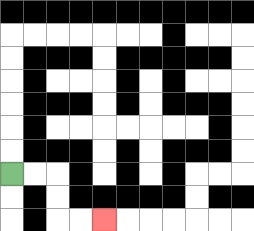{'start': '[0, 7]', 'end': '[4, 9]', 'path_directions': 'R,R,D,D,R,R', 'path_coordinates': '[[0, 7], [1, 7], [2, 7], [2, 8], [2, 9], [3, 9], [4, 9]]'}